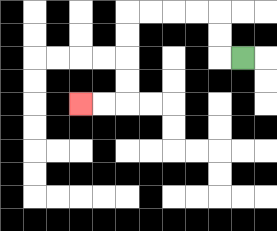{'start': '[10, 2]', 'end': '[3, 4]', 'path_directions': 'L,U,U,L,L,L,L,D,D,D,D,L,L', 'path_coordinates': '[[10, 2], [9, 2], [9, 1], [9, 0], [8, 0], [7, 0], [6, 0], [5, 0], [5, 1], [5, 2], [5, 3], [5, 4], [4, 4], [3, 4]]'}